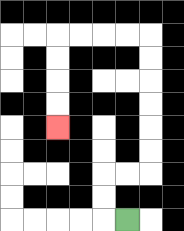{'start': '[5, 9]', 'end': '[2, 5]', 'path_directions': 'L,U,U,R,R,U,U,U,U,U,U,L,L,L,L,D,D,D,D', 'path_coordinates': '[[5, 9], [4, 9], [4, 8], [4, 7], [5, 7], [6, 7], [6, 6], [6, 5], [6, 4], [6, 3], [6, 2], [6, 1], [5, 1], [4, 1], [3, 1], [2, 1], [2, 2], [2, 3], [2, 4], [2, 5]]'}